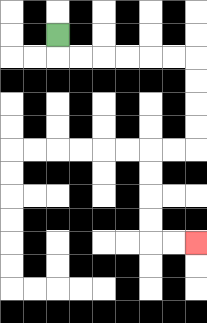{'start': '[2, 1]', 'end': '[8, 10]', 'path_directions': 'D,R,R,R,R,R,R,D,D,D,D,L,L,D,D,D,D,R,R', 'path_coordinates': '[[2, 1], [2, 2], [3, 2], [4, 2], [5, 2], [6, 2], [7, 2], [8, 2], [8, 3], [8, 4], [8, 5], [8, 6], [7, 6], [6, 6], [6, 7], [6, 8], [6, 9], [6, 10], [7, 10], [8, 10]]'}